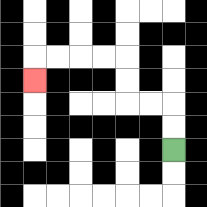{'start': '[7, 6]', 'end': '[1, 3]', 'path_directions': 'U,U,L,L,U,U,L,L,L,L,D', 'path_coordinates': '[[7, 6], [7, 5], [7, 4], [6, 4], [5, 4], [5, 3], [5, 2], [4, 2], [3, 2], [2, 2], [1, 2], [1, 3]]'}